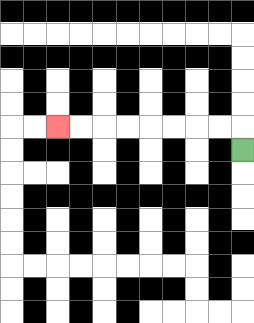{'start': '[10, 6]', 'end': '[2, 5]', 'path_directions': 'U,L,L,L,L,L,L,L,L', 'path_coordinates': '[[10, 6], [10, 5], [9, 5], [8, 5], [7, 5], [6, 5], [5, 5], [4, 5], [3, 5], [2, 5]]'}